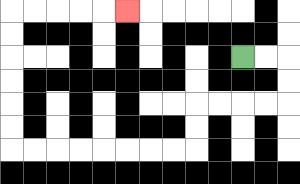{'start': '[10, 2]', 'end': '[5, 0]', 'path_directions': 'R,R,D,D,L,L,L,L,D,D,L,L,L,L,L,L,L,L,U,U,U,U,U,U,R,R,R,R,R', 'path_coordinates': '[[10, 2], [11, 2], [12, 2], [12, 3], [12, 4], [11, 4], [10, 4], [9, 4], [8, 4], [8, 5], [8, 6], [7, 6], [6, 6], [5, 6], [4, 6], [3, 6], [2, 6], [1, 6], [0, 6], [0, 5], [0, 4], [0, 3], [0, 2], [0, 1], [0, 0], [1, 0], [2, 0], [3, 0], [4, 0], [5, 0]]'}